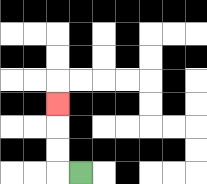{'start': '[3, 7]', 'end': '[2, 4]', 'path_directions': 'L,U,U,U', 'path_coordinates': '[[3, 7], [2, 7], [2, 6], [2, 5], [2, 4]]'}